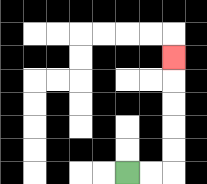{'start': '[5, 7]', 'end': '[7, 2]', 'path_directions': 'R,R,U,U,U,U,U', 'path_coordinates': '[[5, 7], [6, 7], [7, 7], [7, 6], [7, 5], [7, 4], [7, 3], [7, 2]]'}